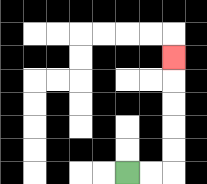{'start': '[5, 7]', 'end': '[7, 2]', 'path_directions': 'R,R,U,U,U,U,U', 'path_coordinates': '[[5, 7], [6, 7], [7, 7], [7, 6], [7, 5], [7, 4], [7, 3], [7, 2]]'}